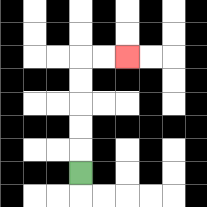{'start': '[3, 7]', 'end': '[5, 2]', 'path_directions': 'U,U,U,U,U,R,R', 'path_coordinates': '[[3, 7], [3, 6], [3, 5], [3, 4], [3, 3], [3, 2], [4, 2], [5, 2]]'}